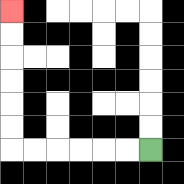{'start': '[6, 6]', 'end': '[0, 0]', 'path_directions': 'L,L,L,L,L,L,U,U,U,U,U,U', 'path_coordinates': '[[6, 6], [5, 6], [4, 6], [3, 6], [2, 6], [1, 6], [0, 6], [0, 5], [0, 4], [0, 3], [0, 2], [0, 1], [0, 0]]'}